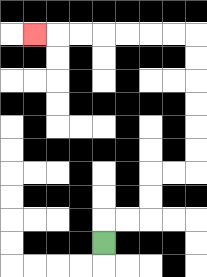{'start': '[4, 10]', 'end': '[1, 1]', 'path_directions': 'U,R,R,U,U,R,R,U,U,U,U,U,U,L,L,L,L,L,L,L', 'path_coordinates': '[[4, 10], [4, 9], [5, 9], [6, 9], [6, 8], [6, 7], [7, 7], [8, 7], [8, 6], [8, 5], [8, 4], [8, 3], [8, 2], [8, 1], [7, 1], [6, 1], [5, 1], [4, 1], [3, 1], [2, 1], [1, 1]]'}